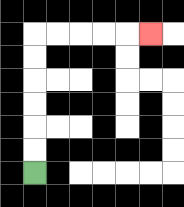{'start': '[1, 7]', 'end': '[6, 1]', 'path_directions': 'U,U,U,U,U,U,R,R,R,R,R', 'path_coordinates': '[[1, 7], [1, 6], [1, 5], [1, 4], [1, 3], [1, 2], [1, 1], [2, 1], [3, 1], [4, 1], [5, 1], [6, 1]]'}